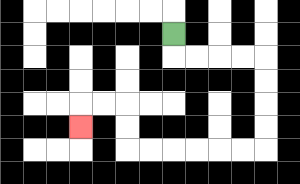{'start': '[7, 1]', 'end': '[3, 5]', 'path_directions': 'D,R,R,R,R,D,D,D,D,L,L,L,L,L,L,U,U,L,L,D', 'path_coordinates': '[[7, 1], [7, 2], [8, 2], [9, 2], [10, 2], [11, 2], [11, 3], [11, 4], [11, 5], [11, 6], [10, 6], [9, 6], [8, 6], [7, 6], [6, 6], [5, 6], [5, 5], [5, 4], [4, 4], [3, 4], [3, 5]]'}